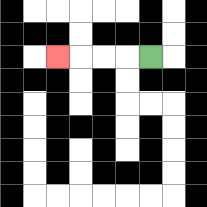{'start': '[6, 2]', 'end': '[2, 2]', 'path_directions': 'L,L,L,L', 'path_coordinates': '[[6, 2], [5, 2], [4, 2], [3, 2], [2, 2]]'}